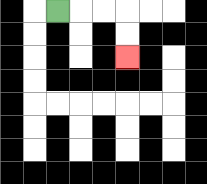{'start': '[2, 0]', 'end': '[5, 2]', 'path_directions': 'R,R,R,D,D', 'path_coordinates': '[[2, 0], [3, 0], [4, 0], [5, 0], [5, 1], [5, 2]]'}